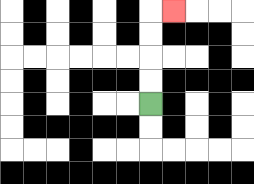{'start': '[6, 4]', 'end': '[7, 0]', 'path_directions': 'U,U,U,U,R', 'path_coordinates': '[[6, 4], [6, 3], [6, 2], [6, 1], [6, 0], [7, 0]]'}